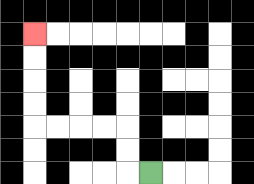{'start': '[6, 7]', 'end': '[1, 1]', 'path_directions': 'L,U,U,L,L,L,L,U,U,U,U', 'path_coordinates': '[[6, 7], [5, 7], [5, 6], [5, 5], [4, 5], [3, 5], [2, 5], [1, 5], [1, 4], [1, 3], [1, 2], [1, 1]]'}